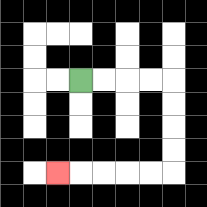{'start': '[3, 3]', 'end': '[2, 7]', 'path_directions': 'R,R,R,R,D,D,D,D,L,L,L,L,L', 'path_coordinates': '[[3, 3], [4, 3], [5, 3], [6, 3], [7, 3], [7, 4], [7, 5], [7, 6], [7, 7], [6, 7], [5, 7], [4, 7], [3, 7], [2, 7]]'}